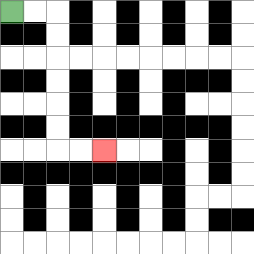{'start': '[0, 0]', 'end': '[4, 6]', 'path_directions': 'R,R,D,D,D,D,D,D,R,R', 'path_coordinates': '[[0, 0], [1, 0], [2, 0], [2, 1], [2, 2], [2, 3], [2, 4], [2, 5], [2, 6], [3, 6], [4, 6]]'}